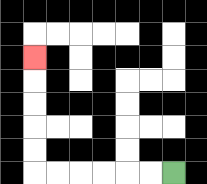{'start': '[7, 7]', 'end': '[1, 2]', 'path_directions': 'L,L,L,L,L,L,U,U,U,U,U', 'path_coordinates': '[[7, 7], [6, 7], [5, 7], [4, 7], [3, 7], [2, 7], [1, 7], [1, 6], [1, 5], [1, 4], [1, 3], [1, 2]]'}